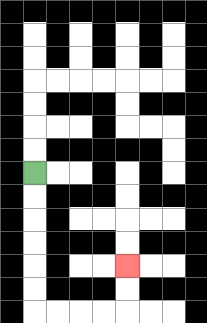{'start': '[1, 7]', 'end': '[5, 11]', 'path_directions': 'D,D,D,D,D,D,R,R,R,R,U,U', 'path_coordinates': '[[1, 7], [1, 8], [1, 9], [1, 10], [1, 11], [1, 12], [1, 13], [2, 13], [3, 13], [4, 13], [5, 13], [5, 12], [5, 11]]'}